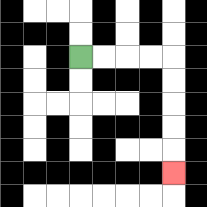{'start': '[3, 2]', 'end': '[7, 7]', 'path_directions': 'R,R,R,R,D,D,D,D,D', 'path_coordinates': '[[3, 2], [4, 2], [5, 2], [6, 2], [7, 2], [7, 3], [7, 4], [7, 5], [7, 6], [7, 7]]'}